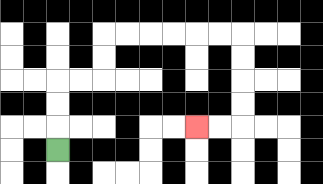{'start': '[2, 6]', 'end': '[8, 5]', 'path_directions': 'U,U,U,R,R,U,U,R,R,R,R,R,R,D,D,D,D,L,L', 'path_coordinates': '[[2, 6], [2, 5], [2, 4], [2, 3], [3, 3], [4, 3], [4, 2], [4, 1], [5, 1], [6, 1], [7, 1], [8, 1], [9, 1], [10, 1], [10, 2], [10, 3], [10, 4], [10, 5], [9, 5], [8, 5]]'}